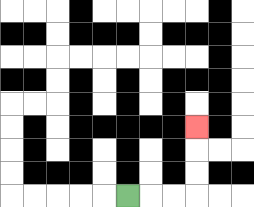{'start': '[5, 8]', 'end': '[8, 5]', 'path_directions': 'R,R,R,U,U,U', 'path_coordinates': '[[5, 8], [6, 8], [7, 8], [8, 8], [8, 7], [8, 6], [8, 5]]'}